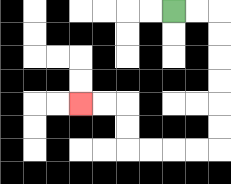{'start': '[7, 0]', 'end': '[3, 4]', 'path_directions': 'R,R,D,D,D,D,D,D,L,L,L,L,U,U,L,L', 'path_coordinates': '[[7, 0], [8, 0], [9, 0], [9, 1], [9, 2], [9, 3], [9, 4], [9, 5], [9, 6], [8, 6], [7, 6], [6, 6], [5, 6], [5, 5], [5, 4], [4, 4], [3, 4]]'}